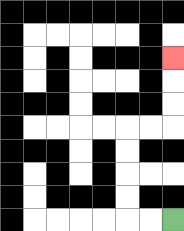{'start': '[7, 9]', 'end': '[7, 2]', 'path_directions': 'L,L,U,U,U,U,R,R,U,U,U', 'path_coordinates': '[[7, 9], [6, 9], [5, 9], [5, 8], [5, 7], [5, 6], [5, 5], [6, 5], [7, 5], [7, 4], [7, 3], [7, 2]]'}